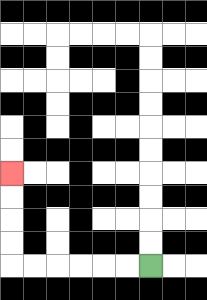{'start': '[6, 11]', 'end': '[0, 7]', 'path_directions': 'L,L,L,L,L,L,U,U,U,U', 'path_coordinates': '[[6, 11], [5, 11], [4, 11], [3, 11], [2, 11], [1, 11], [0, 11], [0, 10], [0, 9], [0, 8], [0, 7]]'}